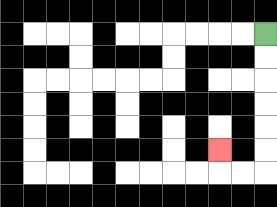{'start': '[11, 1]', 'end': '[9, 6]', 'path_directions': 'D,D,D,D,D,D,L,L,U', 'path_coordinates': '[[11, 1], [11, 2], [11, 3], [11, 4], [11, 5], [11, 6], [11, 7], [10, 7], [9, 7], [9, 6]]'}